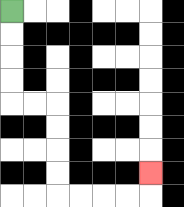{'start': '[0, 0]', 'end': '[6, 7]', 'path_directions': 'D,D,D,D,R,R,D,D,D,D,R,R,R,R,U', 'path_coordinates': '[[0, 0], [0, 1], [0, 2], [0, 3], [0, 4], [1, 4], [2, 4], [2, 5], [2, 6], [2, 7], [2, 8], [3, 8], [4, 8], [5, 8], [6, 8], [6, 7]]'}